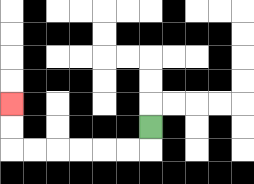{'start': '[6, 5]', 'end': '[0, 4]', 'path_directions': 'D,L,L,L,L,L,L,U,U', 'path_coordinates': '[[6, 5], [6, 6], [5, 6], [4, 6], [3, 6], [2, 6], [1, 6], [0, 6], [0, 5], [0, 4]]'}